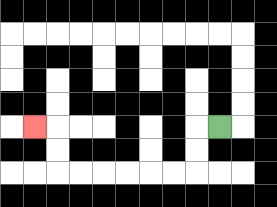{'start': '[9, 5]', 'end': '[1, 5]', 'path_directions': 'L,D,D,L,L,L,L,L,L,U,U,L', 'path_coordinates': '[[9, 5], [8, 5], [8, 6], [8, 7], [7, 7], [6, 7], [5, 7], [4, 7], [3, 7], [2, 7], [2, 6], [2, 5], [1, 5]]'}